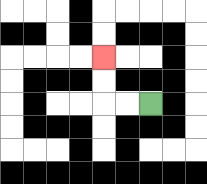{'start': '[6, 4]', 'end': '[4, 2]', 'path_directions': 'L,L,U,U', 'path_coordinates': '[[6, 4], [5, 4], [4, 4], [4, 3], [4, 2]]'}